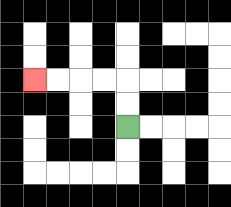{'start': '[5, 5]', 'end': '[1, 3]', 'path_directions': 'U,U,L,L,L,L', 'path_coordinates': '[[5, 5], [5, 4], [5, 3], [4, 3], [3, 3], [2, 3], [1, 3]]'}